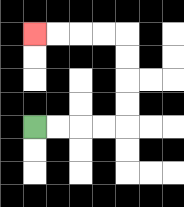{'start': '[1, 5]', 'end': '[1, 1]', 'path_directions': 'R,R,R,R,U,U,U,U,L,L,L,L', 'path_coordinates': '[[1, 5], [2, 5], [3, 5], [4, 5], [5, 5], [5, 4], [5, 3], [5, 2], [5, 1], [4, 1], [3, 1], [2, 1], [1, 1]]'}